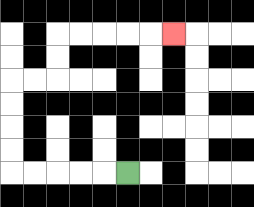{'start': '[5, 7]', 'end': '[7, 1]', 'path_directions': 'L,L,L,L,L,U,U,U,U,R,R,U,U,R,R,R,R,R', 'path_coordinates': '[[5, 7], [4, 7], [3, 7], [2, 7], [1, 7], [0, 7], [0, 6], [0, 5], [0, 4], [0, 3], [1, 3], [2, 3], [2, 2], [2, 1], [3, 1], [4, 1], [5, 1], [6, 1], [7, 1]]'}